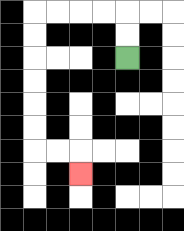{'start': '[5, 2]', 'end': '[3, 7]', 'path_directions': 'U,U,L,L,L,L,D,D,D,D,D,D,R,R,D', 'path_coordinates': '[[5, 2], [5, 1], [5, 0], [4, 0], [3, 0], [2, 0], [1, 0], [1, 1], [1, 2], [1, 3], [1, 4], [1, 5], [1, 6], [2, 6], [3, 6], [3, 7]]'}